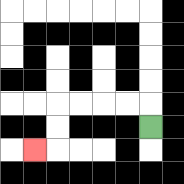{'start': '[6, 5]', 'end': '[1, 6]', 'path_directions': 'U,L,L,L,L,D,D,L', 'path_coordinates': '[[6, 5], [6, 4], [5, 4], [4, 4], [3, 4], [2, 4], [2, 5], [2, 6], [1, 6]]'}